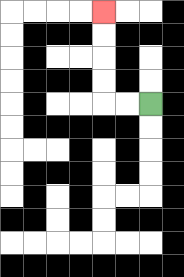{'start': '[6, 4]', 'end': '[4, 0]', 'path_directions': 'L,L,U,U,U,U', 'path_coordinates': '[[6, 4], [5, 4], [4, 4], [4, 3], [4, 2], [4, 1], [4, 0]]'}